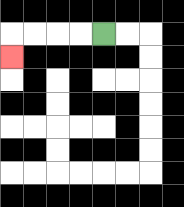{'start': '[4, 1]', 'end': '[0, 2]', 'path_directions': 'L,L,L,L,D', 'path_coordinates': '[[4, 1], [3, 1], [2, 1], [1, 1], [0, 1], [0, 2]]'}